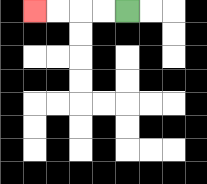{'start': '[5, 0]', 'end': '[1, 0]', 'path_directions': 'L,L,L,L', 'path_coordinates': '[[5, 0], [4, 0], [3, 0], [2, 0], [1, 0]]'}